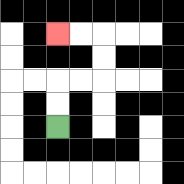{'start': '[2, 5]', 'end': '[2, 1]', 'path_directions': 'U,U,R,R,U,U,L,L', 'path_coordinates': '[[2, 5], [2, 4], [2, 3], [3, 3], [4, 3], [4, 2], [4, 1], [3, 1], [2, 1]]'}